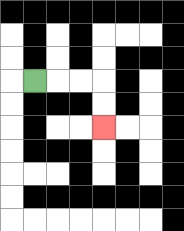{'start': '[1, 3]', 'end': '[4, 5]', 'path_directions': 'R,R,R,D,D', 'path_coordinates': '[[1, 3], [2, 3], [3, 3], [4, 3], [4, 4], [4, 5]]'}